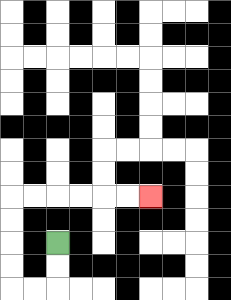{'start': '[2, 10]', 'end': '[6, 8]', 'path_directions': 'D,D,L,L,U,U,U,U,R,R,R,R,R,R', 'path_coordinates': '[[2, 10], [2, 11], [2, 12], [1, 12], [0, 12], [0, 11], [0, 10], [0, 9], [0, 8], [1, 8], [2, 8], [3, 8], [4, 8], [5, 8], [6, 8]]'}